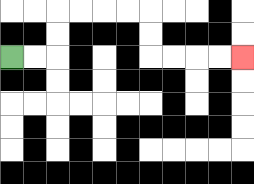{'start': '[0, 2]', 'end': '[10, 2]', 'path_directions': 'R,R,U,U,R,R,R,R,D,D,R,R,R,R', 'path_coordinates': '[[0, 2], [1, 2], [2, 2], [2, 1], [2, 0], [3, 0], [4, 0], [5, 0], [6, 0], [6, 1], [6, 2], [7, 2], [8, 2], [9, 2], [10, 2]]'}